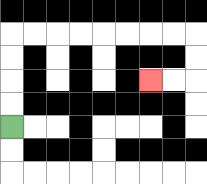{'start': '[0, 5]', 'end': '[6, 3]', 'path_directions': 'U,U,U,U,R,R,R,R,R,R,R,R,D,D,L,L', 'path_coordinates': '[[0, 5], [0, 4], [0, 3], [0, 2], [0, 1], [1, 1], [2, 1], [3, 1], [4, 1], [5, 1], [6, 1], [7, 1], [8, 1], [8, 2], [8, 3], [7, 3], [6, 3]]'}